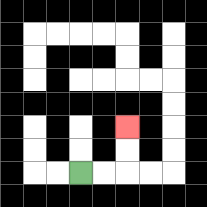{'start': '[3, 7]', 'end': '[5, 5]', 'path_directions': 'R,R,U,U', 'path_coordinates': '[[3, 7], [4, 7], [5, 7], [5, 6], [5, 5]]'}